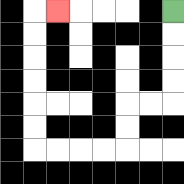{'start': '[7, 0]', 'end': '[2, 0]', 'path_directions': 'D,D,D,D,L,L,D,D,L,L,L,L,U,U,U,U,U,U,R', 'path_coordinates': '[[7, 0], [7, 1], [7, 2], [7, 3], [7, 4], [6, 4], [5, 4], [5, 5], [5, 6], [4, 6], [3, 6], [2, 6], [1, 6], [1, 5], [1, 4], [1, 3], [1, 2], [1, 1], [1, 0], [2, 0]]'}